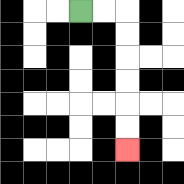{'start': '[3, 0]', 'end': '[5, 6]', 'path_directions': 'R,R,D,D,D,D,D,D', 'path_coordinates': '[[3, 0], [4, 0], [5, 0], [5, 1], [5, 2], [5, 3], [5, 4], [5, 5], [5, 6]]'}